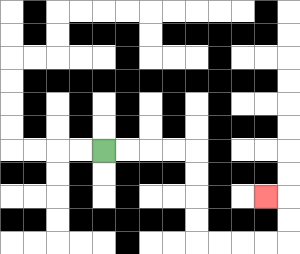{'start': '[4, 6]', 'end': '[11, 8]', 'path_directions': 'R,R,R,R,D,D,D,D,R,R,R,R,U,U,L', 'path_coordinates': '[[4, 6], [5, 6], [6, 6], [7, 6], [8, 6], [8, 7], [8, 8], [8, 9], [8, 10], [9, 10], [10, 10], [11, 10], [12, 10], [12, 9], [12, 8], [11, 8]]'}